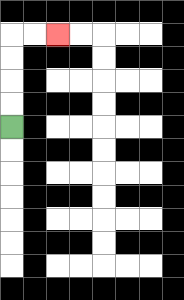{'start': '[0, 5]', 'end': '[2, 1]', 'path_directions': 'U,U,U,U,R,R', 'path_coordinates': '[[0, 5], [0, 4], [0, 3], [0, 2], [0, 1], [1, 1], [2, 1]]'}